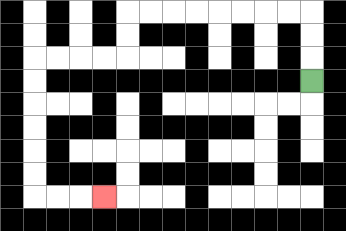{'start': '[13, 3]', 'end': '[4, 8]', 'path_directions': 'U,U,U,L,L,L,L,L,L,L,L,D,D,L,L,L,L,D,D,D,D,D,D,R,R,R', 'path_coordinates': '[[13, 3], [13, 2], [13, 1], [13, 0], [12, 0], [11, 0], [10, 0], [9, 0], [8, 0], [7, 0], [6, 0], [5, 0], [5, 1], [5, 2], [4, 2], [3, 2], [2, 2], [1, 2], [1, 3], [1, 4], [1, 5], [1, 6], [1, 7], [1, 8], [2, 8], [3, 8], [4, 8]]'}